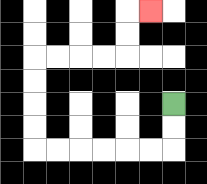{'start': '[7, 4]', 'end': '[6, 0]', 'path_directions': 'D,D,L,L,L,L,L,L,U,U,U,U,R,R,R,R,U,U,R', 'path_coordinates': '[[7, 4], [7, 5], [7, 6], [6, 6], [5, 6], [4, 6], [3, 6], [2, 6], [1, 6], [1, 5], [1, 4], [1, 3], [1, 2], [2, 2], [3, 2], [4, 2], [5, 2], [5, 1], [5, 0], [6, 0]]'}